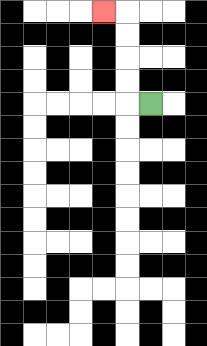{'start': '[6, 4]', 'end': '[4, 0]', 'path_directions': 'L,U,U,U,U,L', 'path_coordinates': '[[6, 4], [5, 4], [5, 3], [5, 2], [5, 1], [5, 0], [4, 0]]'}